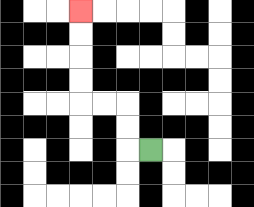{'start': '[6, 6]', 'end': '[3, 0]', 'path_directions': 'L,U,U,L,L,U,U,U,U', 'path_coordinates': '[[6, 6], [5, 6], [5, 5], [5, 4], [4, 4], [3, 4], [3, 3], [3, 2], [3, 1], [3, 0]]'}